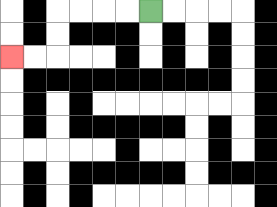{'start': '[6, 0]', 'end': '[0, 2]', 'path_directions': 'L,L,L,L,D,D,L,L', 'path_coordinates': '[[6, 0], [5, 0], [4, 0], [3, 0], [2, 0], [2, 1], [2, 2], [1, 2], [0, 2]]'}